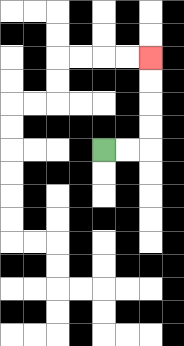{'start': '[4, 6]', 'end': '[6, 2]', 'path_directions': 'R,R,U,U,U,U', 'path_coordinates': '[[4, 6], [5, 6], [6, 6], [6, 5], [6, 4], [6, 3], [6, 2]]'}